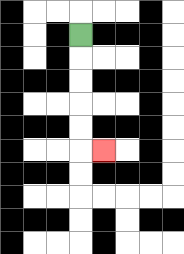{'start': '[3, 1]', 'end': '[4, 6]', 'path_directions': 'D,D,D,D,D,R', 'path_coordinates': '[[3, 1], [3, 2], [3, 3], [3, 4], [3, 5], [3, 6], [4, 6]]'}